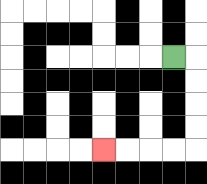{'start': '[7, 2]', 'end': '[4, 6]', 'path_directions': 'R,D,D,D,D,L,L,L,L', 'path_coordinates': '[[7, 2], [8, 2], [8, 3], [8, 4], [8, 5], [8, 6], [7, 6], [6, 6], [5, 6], [4, 6]]'}